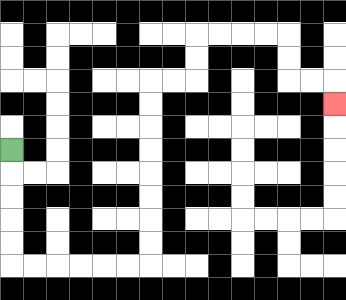{'start': '[0, 6]', 'end': '[14, 4]', 'path_directions': 'D,D,D,D,D,R,R,R,R,R,R,U,U,U,U,U,U,U,U,R,R,U,U,R,R,R,R,D,D,R,R,D', 'path_coordinates': '[[0, 6], [0, 7], [0, 8], [0, 9], [0, 10], [0, 11], [1, 11], [2, 11], [3, 11], [4, 11], [5, 11], [6, 11], [6, 10], [6, 9], [6, 8], [6, 7], [6, 6], [6, 5], [6, 4], [6, 3], [7, 3], [8, 3], [8, 2], [8, 1], [9, 1], [10, 1], [11, 1], [12, 1], [12, 2], [12, 3], [13, 3], [14, 3], [14, 4]]'}